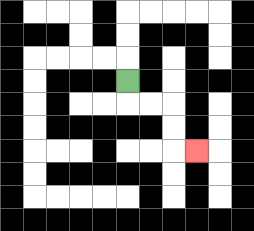{'start': '[5, 3]', 'end': '[8, 6]', 'path_directions': 'D,R,R,D,D,R', 'path_coordinates': '[[5, 3], [5, 4], [6, 4], [7, 4], [7, 5], [7, 6], [8, 6]]'}